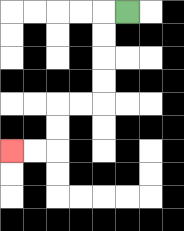{'start': '[5, 0]', 'end': '[0, 6]', 'path_directions': 'L,D,D,D,D,L,L,D,D,L,L', 'path_coordinates': '[[5, 0], [4, 0], [4, 1], [4, 2], [4, 3], [4, 4], [3, 4], [2, 4], [2, 5], [2, 6], [1, 6], [0, 6]]'}